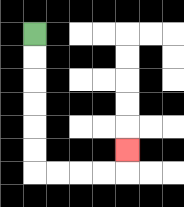{'start': '[1, 1]', 'end': '[5, 6]', 'path_directions': 'D,D,D,D,D,D,R,R,R,R,U', 'path_coordinates': '[[1, 1], [1, 2], [1, 3], [1, 4], [1, 5], [1, 6], [1, 7], [2, 7], [3, 7], [4, 7], [5, 7], [5, 6]]'}